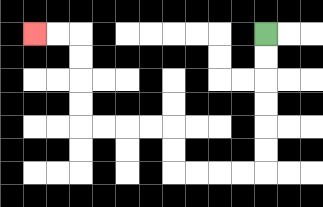{'start': '[11, 1]', 'end': '[1, 1]', 'path_directions': 'D,D,D,D,D,D,L,L,L,L,U,U,L,L,L,L,U,U,U,U,L,L', 'path_coordinates': '[[11, 1], [11, 2], [11, 3], [11, 4], [11, 5], [11, 6], [11, 7], [10, 7], [9, 7], [8, 7], [7, 7], [7, 6], [7, 5], [6, 5], [5, 5], [4, 5], [3, 5], [3, 4], [3, 3], [3, 2], [3, 1], [2, 1], [1, 1]]'}